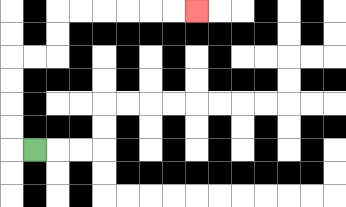{'start': '[1, 6]', 'end': '[8, 0]', 'path_directions': 'L,U,U,U,U,R,R,U,U,R,R,R,R,R,R', 'path_coordinates': '[[1, 6], [0, 6], [0, 5], [0, 4], [0, 3], [0, 2], [1, 2], [2, 2], [2, 1], [2, 0], [3, 0], [4, 0], [5, 0], [6, 0], [7, 0], [8, 0]]'}